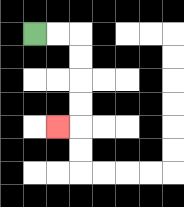{'start': '[1, 1]', 'end': '[2, 5]', 'path_directions': 'R,R,D,D,D,D,L', 'path_coordinates': '[[1, 1], [2, 1], [3, 1], [3, 2], [3, 3], [3, 4], [3, 5], [2, 5]]'}